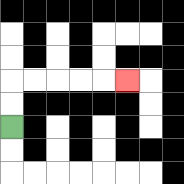{'start': '[0, 5]', 'end': '[5, 3]', 'path_directions': 'U,U,R,R,R,R,R', 'path_coordinates': '[[0, 5], [0, 4], [0, 3], [1, 3], [2, 3], [3, 3], [4, 3], [5, 3]]'}